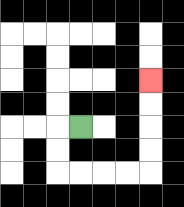{'start': '[3, 5]', 'end': '[6, 3]', 'path_directions': 'L,D,D,R,R,R,R,U,U,U,U', 'path_coordinates': '[[3, 5], [2, 5], [2, 6], [2, 7], [3, 7], [4, 7], [5, 7], [6, 7], [6, 6], [6, 5], [6, 4], [6, 3]]'}